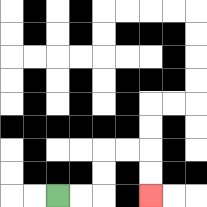{'start': '[2, 8]', 'end': '[6, 8]', 'path_directions': 'R,R,U,U,R,R,D,D', 'path_coordinates': '[[2, 8], [3, 8], [4, 8], [4, 7], [4, 6], [5, 6], [6, 6], [6, 7], [6, 8]]'}